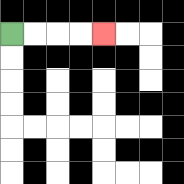{'start': '[0, 1]', 'end': '[4, 1]', 'path_directions': 'R,R,R,R', 'path_coordinates': '[[0, 1], [1, 1], [2, 1], [3, 1], [4, 1]]'}